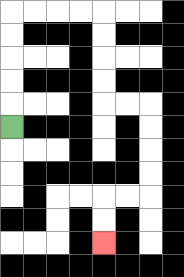{'start': '[0, 5]', 'end': '[4, 10]', 'path_directions': 'U,U,U,U,U,R,R,R,R,D,D,D,D,R,R,D,D,D,D,L,L,D,D', 'path_coordinates': '[[0, 5], [0, 4], [0, 3], [0, 2], [0, 1], [0, 0], [1, 0], [2, 0], [3, 0], [4, 0], [4, 1], [4, 2], [4, 3], [4, 4], [5, 4], [6, 4], [6, 5], [6, 6], [6, 7], [6, 8], [5, 8], [4, 8], [4, 9], [4, 10]]'}